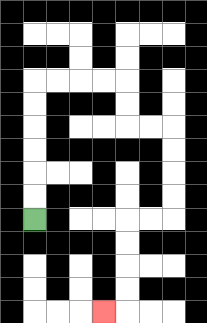{'start': '[1, 9]', 'end': '[4, 13]', 'path_directions': 'U,U,U,U,U,U,R,R,R,R,D,D,R,R,D,D,D,D,L,L,D,D,D,D,L', 'path_coordinates': '[[1, 9], [1, 8], [1, 7], [1, 6], [1, 5], [1, 4], [1, 3], [2, 3], [3, 3], [4, 3], [5, 3], [5, 4], [5, 5], [6, 5], [7, 5], [7, 6], [7, 7], [7, 8], [7, 9], [6, 9], [5, 9], [5, 10], [5, 11], [5, 12], [5, 13], [4, 13]]'}